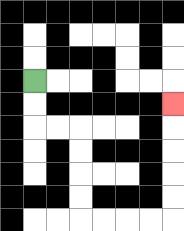{'start': '[1, 3]', 'end': '[7, 4]', 'path_directions': 'D,D,R,R,D,D,D,D,R,R,R,R,U,U,U,U,U', 'path_coordinates': '[[1, 3], [1, 4], [1, 5], [2, 5], [3, 5], [3, 6], [3, 7], [3, 8], [3, 9], [4, 9], [5, 9], [6, 9], [7, 9], [7, 8], [7, 7], [7, 6], [7, 5], [7, 4]]'}